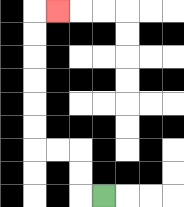{'start': '[4, 8]', 'end': '[2, 0]', 'path_directions': 'L,U,U,L,L,U,U,U,U,U,U,R', 'path_coordinates': '[[4, 8], [3, 8], [3, 7], [3, 6], [2, 6], [1, 6], [1, 5], [1, 4], [1, 3], [1, 2], [1, 1], [1, 0], [2, 0]]'}